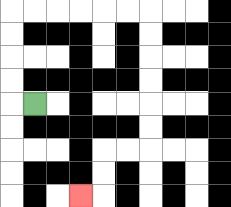{'start': '[1, 4]', 'end': '[3, 8]', 'path_directions': 'L,U,U,U,U,R,R,R,R,R,R,D,D,D,D,D,D,L,L,D,D,L', 'path_coordinates': '[[1, 4], [0, 4], [0, 3], [0, 2], [0, 1], [0, 0], [1, 0], [2, 0], [3, 0], [4, 0], [5, 0], [6, 0], [6, 1], [6, 2], [6, 3], [6, 4], [6, 5], [6, 6], [5, 6], [4, 6], [4, 7], [4, 8], [3, 8]]'}